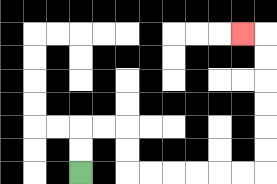{'start': '[3, 7]', 'end': '[10, 1]', 'path_directions': 'U,U,R,R,D,D,R,R,R,R,R,R,U,U,U,U,U,U,L', 'path_coordinates': '[[3, 7], [3, 6], [3, 5], [4, 5], [5, 5], [5, 6], [5, 7], [6, 7], [7, 7], [8, 7], [9, 7], [10, 7], [11, 7], [11, 6], [11, 5], [11, 4], [11, 3], [11, 2], [11, 1], [10, 1]]'}